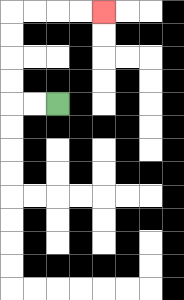{'start': '[2, 4]', 'end': '[4, 0]', 'path_directions': 'L,L,U,U,U,U,R,R,R,R', 'path_coordinates': '[[2, 4], [1, 4], [0, 4], [0, 3], [0, 2], [0, 1], [0, 0], [1, 0], [2, 0], [3, 0], [4, 0]]'}